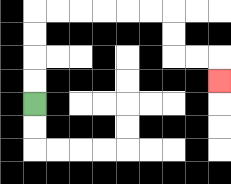{'start': '[1, 4]', 'end': '[9, 3]', 'path_directions': 'U,U,U,U,R,R,R,R,R,R,D,D,R,R,D', 'path_coordinates': '[[1, 4], [1, 3], [1, 2], [1, 1], [1, 0], [2, 0], [3, 0], [4, 0], [5, 0], [6, 0], [7, 0], [7, 1], [7, 2], [8, 2], [9, 2], [9, 3]]'}